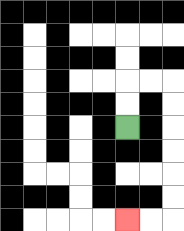{'start': '[5, 5]', 'end': '[5, 9]', 'path_directions': 'U,U,R,R,D,D,D,D,D,D,L,L', 'path_coordinates': '[[5, 5], [5, 4], [5, 3], [6, 3], [7, 3], [7, 4], [7, 5], [7, 6], [7, 7], [7, 8], [7, 9], [6, 9], [5, 9]]'}